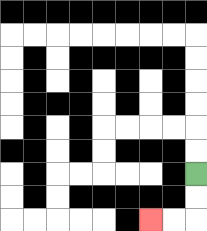{'start': '[8, 7]', 'end': '[6, 9]', 'path_directions': 'D,D,L,L', 'path_coordinates': '[[8, 7], [8, 8], [8, 9], [7, 9], [6, 9]]'}